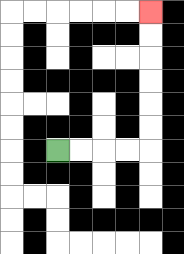{'start': '[2, 6]', 'end': '[6, 0]', 'path_directions': 'R,R,R,R,U,U,U,U,U,U', 'path_coordinates': '[[2, 6], [3, 6], [4, 6], [5, 6], [6, 6], [6, 5], [6, 4], [6, 3], [6, 2], [6, 1], [6, 0]]'}